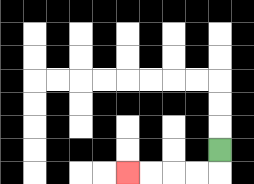{'start': '[9, 6]', 'end': '[5, 7]', 'path_directions': 'D,L,L,L,L', 'path_coordinates': '[[9, 6], [9, 7], [8, 7], [7, 7], [6, 7], [5, 7]]'}